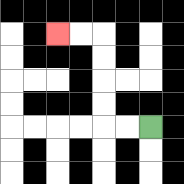{'start': '[6, 5]', 'end': '[2, 1]', 'path_directions': 'L,L,U,U,U,U,L,L', 'path_coordinates': '[[6, 5], [5, 5], [4, 5], [4, 4], [4, 3], [4, 2], [4, 1], [3, 1], [2, 1]]'}